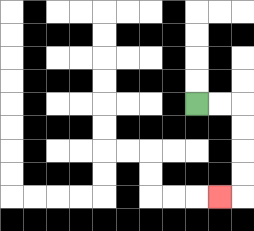{'start': '[8, 4]', 'end': '[9, 8]', 'path_directions': 'R,R,D,D,D,D,L', 'path_coordinates': '[[8, 4], [9, 4], [10, 4], [10, 5], [10, 6], [10, 7], [10, 8], [9, 8]]'}